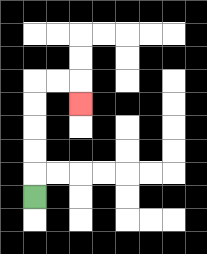{'start': '[1, 8]', 'end': '[3, 4]', 'path_directions': 'U,U,U,U,U,R,R,D', 'path_coordinates': '[[1, 8], [1, 7], [1, 6], [1, 5], [1, 4], [1, 3], [2, 3], [3, 3], [3, 4]]'}